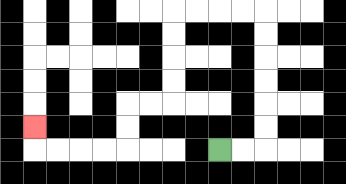{'start': '[9, 6]', 'end': '[1, 5]', 'path_directions': 'R,R,U,U,U,U,U,U,L,L,L,L,D,D,D,D,L,L,D,D,L,L,L,L,U', 'path_coordinates': '[[9, 6], [10, 6], [11, 6], [11, 5], [11, 4], [11, 3], [11, 2], [11, 1], [11, 0], [10, 0], [9, 0], [8, 0], [7, 0], [7, 1], [7, 2], [7, 3], [7, 4], [6, 4], [5, 4], [5, 5], [5, 6], [4, 6], [3, 6], [2, 6], [1, 6], [1, 5]]'}